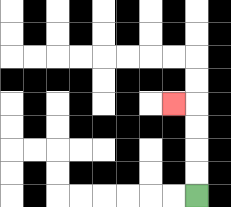{'start': '[8, 8]', 'end': '[7, 4]', 'path_directions': 'U,U,U,U,L', 'path_coordinates': '[[8, 8], [8, 7], [8, 6], [8, 5], [8, 4], [7, 4]]'}